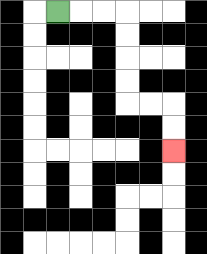{'start': '[2, 0]', 'end': '[7, 6]', 'path_directions': 'R,R,R,D,D,D,D,R,R,D,D', 'path_coordinates': '[[2, 0], [3, 0], [4, 0], [5, 0], [5, 1], [5, 2], [5, 3], [5, 4], [6, 4], [7, 4], [7, 5], [7, 6]]'}